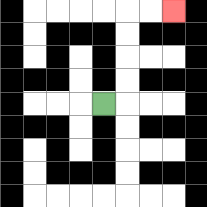{'start': '[4, 4]', 'end': '[7, 0]', 'path_directions': 'R,U,U,U,U,R,R', 'path_coordinates': '[[4, 4], [5, 4], [5, 3], [5, 2], [5, 1], [5, 0], [6, 0], [7, 0]]'}